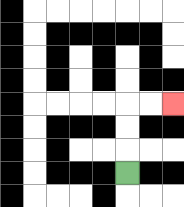{'start': '[5, 7]', 'end': '[7, 4]', 'path_directions': 'U,U,U,R,R', 'path_coordinates': '[[5, 7], [5, 6], [5, 5], [5, 4], [6, 4], [7, 4]]'}